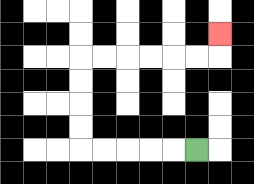{'start': '[8, 6]', 'end': '[9, 1]', 'path_directions': 'L,L,L,L,L,U,U,U,U,R,R,R,R,R,R,U', 'path_coordinates': '[[8, 6], [7, 6], [6, 6], [5, 6], [4, 6], [3, 6], [3, 5], [3, 4], [3, 3], [3, 2], [4, 2], [5, 2], [6, 2], [7, 2], [8, 2], [9, 2], [9, 1]]'}